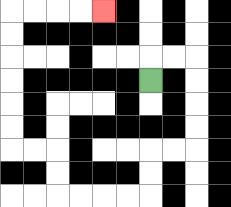{'start': '[6, 3]', 'end': '[4, 0]', 'path_directions': 'U,R,R,D,D,D,D,L,L,D,D,L,L,L,L,U,U,L,L,U,U,U,U,U,U,R,R,R,R', 'path_coordinates': '[[6, 3], [6, 2], [7, 2], [8, 2], [8, 3], [8, 4], [8, 5], [8, 6], [7, 6], [6, 6], [6, 7], [6, 8], [5, 8], [4, 8], [3, 8], [2, 8], [2, 7], [2, 6], [1, 6], [0, 6], [0, 5], [0, 4], [0, 3], [0, 2], [0, 1], [0, 0], [1, 0], [2, 0], [3, 0], [4, 0]]'}